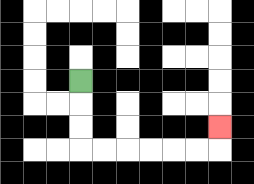{'start': '[3, 3]', 'end': '[9, 5]', 'path_directions': 'D,D,D,R,R,R,R,R,R,U', 'path_coordinates': '[[3, 3], [3, 4], [3, 5], [3, 6], [4, 6], [5, 6], [6, 6], [7, 6], [8, 6], [9, 6], [9, 5]]'}